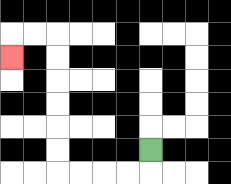{'start': '[6, 6]', 'end': '[0, 2]', 'path_directions': 'D,L,L,L,L,U,U,U,U,U,U,L,L,D', 'path_coordinates': '[[6, 6], [6, 7], [5, 7], [4, 7], [3, 7], [2, 7], [2, 6], [2, 5], [2, 4], [2, 3], [2, 2], [2, 1], [1, 1], [0, 1], [0, 2]]'}